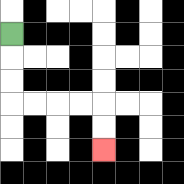{'start': '[0, 1]', 'end': '[4, 6]', 'path_directions': 'D,D,D,R,R,R,R,D,D', 'path_coordinates': '[[0, 1], [0, 2], [0, 3], [0, 4], [1, 4], [2, 4], [3, 4], [4, 4], [4, 5], [4, 6]]'}